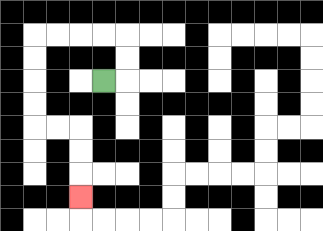{'start': '[4, 3]', 'end': '[3, 8]', 'path_directions': 'R,U,U,L,L,L,L,D,D,D,D,R,R,D,D,D', 'path_coordinates': '[[4, 3], [5, 3], [5, 2], [5, 1], [4, 1], [3, 1], [2, 1], [1, 1], [1, 2], [1, 3], [1, 4], [1, 5], [2, 5], [3, 5], [3, 6], [3, 7], [3, 8]]'}